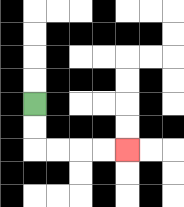{'start': '[1, 4]', 'end': '[5, 6]', 'path_directions': 'D,D,R,R,R,R', 'path_coordinates': '[[1, 4], [1, 5], [1, 6], [2, 6], [3, 6], [4, 6], [5, 6]]'}